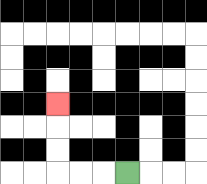{'start': '[5, 7]', 'end': '[2, 4]', 'path_directions': 'L,L,L,U,U,U', 'path_coordinates': '[[5, 7], [4, 7], [3, 7], [2, 7], [2, 6], [2, 5], [2, 4]]'}